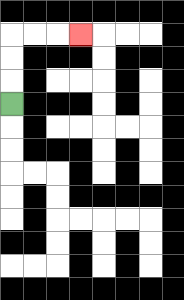{'start': '[0, 4]', 'end': '[3, 1]', 'path_directions': 'U,U,U,R,R,R', 'path_coordinates': '[[0, 4], [0, 3], [0, 2], [0, 1], [1, 1], [2, 1], [3, 1]]'}